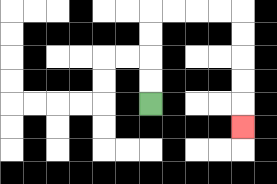{'start': '[6, 4]', 'end': '[10, 5]', 'path_directions': 'U,U,U,U,R,R,R,R,D,D,D,D,D', 'path_coordinates': '[[6, 4], [6, 3], [6, 2], [6, 1], [6, 0], [7, 0], [8, 0], [9, 0], [10, 0], [10, 1], [10, 2], [10, 3], [10, 4], [10, 5]]'}